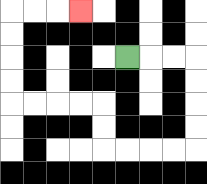{'start': '[5, 2]', 'end': '[3, 0]', 'path_directions': 'R,R,R,D,D,D,D,L,L,L,L,U,U,L,L,L,L,U,U,U,U,R,R,R', 'path_coordinates': '[[5, 2], [6, 2], [7, 2], [8, 2], [8, 3], [8, 4], [8, 5], [8, 6], [7, 6], [6, 6], [5, 6], [4, 6], [4, 5], [4, 4], [3, 4], [2, 4], [1, 4], [0, 4], [0, 3], [0, 2], [0, 1], [0, 0], [1, 0], [2, 0], [3, 0]]'}